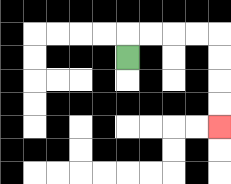{'start': '[5, 2]', 'end': '[9, 5]', 'path_directions': 'U,R,R,R,R,D,D,D,D', 'path_coordinates': '[[5, 2], [5, 1], [6, 1], [7, 1], [8, 1], [9, 1], [9, 2], [9, 3], [9, 4], [9, 5]]'}